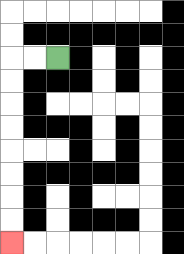{'start': '[2, 2]', 'end': '[0, 10]', 'path_directions': 'L,L,D,D,D,D,D,D,D,D', 'path_coordinates': '[[2, 2], [1, 2], [0, 2], [0, 3], [0, 4], [0, 5], [0, 6], [0, 7], [0, 8], [0, 9], [0, 10]]'}